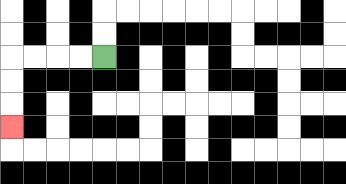{'start': '[4, 2]', 'end': '[0, 5]', 'path_directions': 'L,L,L,L,D,D,D', 'path_coordinates': '[[4, 2], [3, 2], [2, 2], [1, 2], [0, 2], [0, 3], [0, 4], [0, 5]]'}